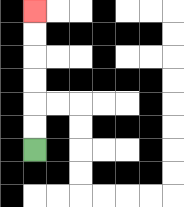{'start': '[1, 6]', 'end': '[1, 0]', 'path_directions': 'U,U,U,U,U,U', 'path_coordinates': '[[1, 6], [1, 5], [1, 4], [1, 3], [1, 2], [1, 1], [1, 0]]'}